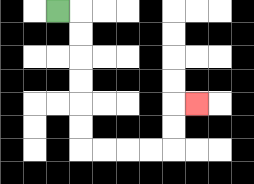{'start': '[2, 0]', 'end': '[8, 4]', 'path_directions': 'R,D,D,D,D,D,D,R,R,R,R,U,U,R', 'path_coordinates': '[[2, 0], [3, 0], [3, 1], [3, 2], [3, 3], [3, 4], [3, 5], [3, 6], [4, 6], [5, 6], [6, 6], [7, 6], [7, 5], [7, 4], [8, 4]]'}